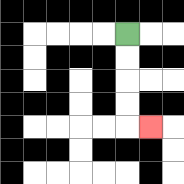{'start': '[5, 1]', 'end': '[6, 5]', 'path_directions': 'D,D,D,D,R', 'path_coordinates': '[[5, 1], [5, 2], [5, 3], [5, 4], [5, 5], [6, 5]]'}